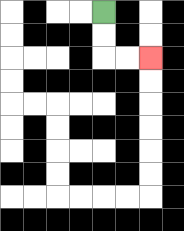{'start': '[4, 0]', 'end': '[6, 2]', 'path_directions': 'D,D,R,R', 'path_coordinates': '[[4, 0], [4, 1], [4, 2], [5, 2], [6, 2]]'}